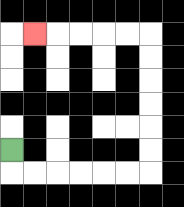{'start': '[0, 6]', 'end': '[1, 1]', 'path_directions': 'D,R,R,R,R,R,R,U,U,U,U,U,U,L,L,L,L,L', 'path_coordinates': '[[0, 6], [0, 7], [1, 7], [2, 7], [3, 7], [4, 7], [5, 7], [6, 7], [6, 6], [6, 5], [6, 4], [6, 3], [6, 2], [6, 1], [5, 1], [4, 1], [3, 1], [2, 1], [1, 1]]'}